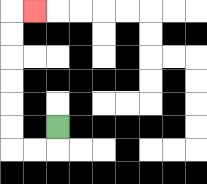{'start': '[2, 5]', 'end': '[1, 0]', 'path_directions': 'D,L,L,U,U,U,U,U,U,R', 'path_coordinates': '[[2, 5], [2, 6], [1, 6], [0, 6], [0, 5], [0, 4], [0, 3], [0, 2], [0, 1], [0, 0], [1, 0]]'}